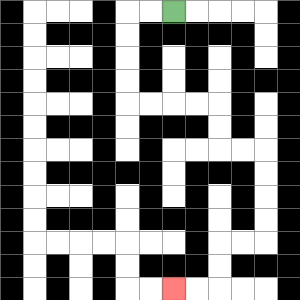{'start': '[7, 0]', 'end': '[7, 12]', 'path_directions': 'L,L,D,D,D,D,R,R,R,R,D,D,R,R,D,D,D,D,L,L,D,D,L,L', 'path_coordinates': '[[7, 0], [6, 0], [5, 0], [5, 1], [5, 2], [5, 3], [5, 4], [6, 4], [7, 4], [8, 4], [9, 4], [9, 5], [9, 6], [10, 6], [11, 6], [11, 7], [11, 8], [11, 9], [11, 10], [10, 10], [9, 10], [9, 11], [9, 12], [8, 12], [7, 12]]'}